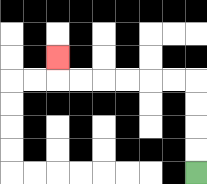{'start': '[8, 7]', 'end': '[2, 2]', 'path_directions': 'U,U,U,U,L,L,L,L,L,L,U', 'path_coordinates': '[[8, 7], [8, 6], [8, 5], [8, 4], [8, 3], [7, 3], [6, 3], [5, 3], [4, 3], [3, 3], [2, 3], [2, 2]]'}